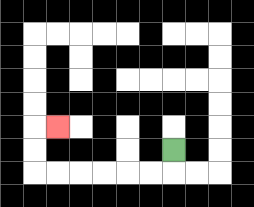{'start': '[7, 6]', 'end': '[2, 5]', 'path_directions': 'D,L,L,L,L,L,L,U,U,R', 'path_coordinates': '[[7, 6], [7, 7], [6, 7], [5, 7], [4, 7], [3, 7], [2, 7], [1, 7], [1, 6], [1, 5], [2, 5]]'}